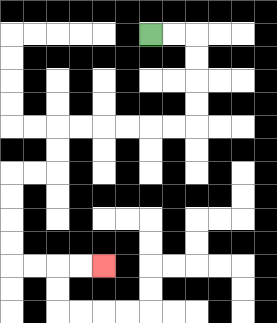{'start': '[6, 1]', 'end': '[4, 11]', 'path_directions': 'R,R,D,D,D,D,L,L,L,L,L,L,D,D,L,L,D,D,D,D,R,R,R,R', 'path_coordinates': '[[6, 1], [7, 1], [8, 1], [8, 2], [8, 3], [8, 4], [8, 5], [7, 5], [6, 5], [5, 5], [4, 5], [3, 5], [2, 5], [2, 6], [2, 7], [1, 7], [0, 7], [0, 8], [0, 9], [0, 10], [0, 11], [1, 11], [2, 11], [3, 11], [4, 11]]'}